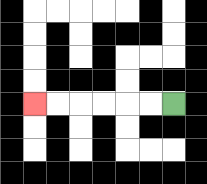{'start': '[7, 4]', 'end': '[1, 4]', 'path_directions': 'L,L,L,L,L,L', 'path_coordinates': '[[7, 4], [6, 4], [5, 4], [4, 4], [3, 4], [2, 4], [1, 4]]'}